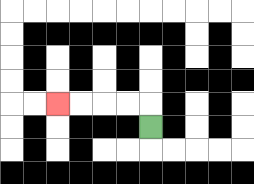{'start': '[6, 5]', 'end': '[2, 4]', 'path_directions': 'U,L,L,L,L', 'path_coordinates': '[[6, 5], [6, 4], [5, 4], [4, 4], [3, 4], [2, 4]]'}